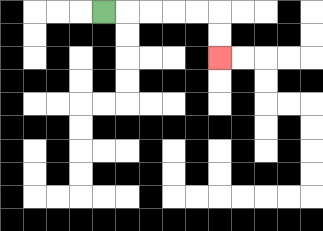{'start': '[4, 0]', 'end': '[9, 2]', 'path_directions': 'R,R,R,R,R,D,D', 'path_coordinates': '[[4, 0], [5, 0], [6, 0], [7, 0], [8, 0], [9, 0], [9, 1], [9, 2]]'}